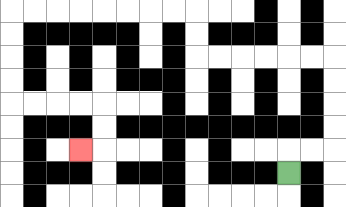{'start': '[12, 7]', 'end': '[3, 6]', 'path_directions': 'U,R,R,U,U,U,U,L,L,L,L,L,L,U,U,L,L,L,L,L,L,L,L,D,D,D,D,R,R,R,R,D,D,L', 'path_coordinates': '[[12, 7], [12, 6], [13, 6], [14, 6], [14, 5], [14, 4], [14, 3], [14, 2], [13, 2], [12, 2], [11, 2], [10, 2], [9, 2], [8, 2], [8, 1], [8, 0], [7, 0], [6, 0], [5, 0], [4, 0], [3, 0], [2, 0], [1, 0], [0, 0], [0, 1], [0, 2], [0, 3], [0, 4], [1, 4], [2, 4], [3, 4], [4, 4], [4, 5], [4, 6], [3, 6]]'}